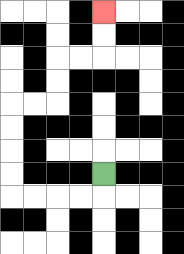{'start': '[4, 7]', 'end': '[4, 0]', 'path_directions': 'D,L,L,L,L,U,U,U,U,R,R,U,U,R,R,U,U', 'path_coordinates': '[[4, 7], [4, 8], [3, 8], [2, 8], [1, 8], [0, 8], [0, 7], [0, 6], [0, 5], [0, 4], [1, 4], [2, 4], [2, 3], [2, 2], [3, 2], [4, 2], [4, 1], [4, 0]]'}